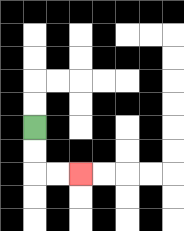{'start': '[1, 5]', 'end': '[3, 7]', 'path_directions': 'D,D,R,R', 'path_coordinates': '[[1, 5], [1, 6], [1, 7], [2, 7], [3, 7]]'}